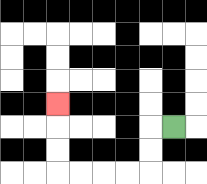{'start': '[7, 5]', 'end': '[2, 4]', 'path_directions': 'L,D,D,L,L,L,L,U,U,U', 'path_coordinates': '[[7, 5], [6, 5], [6, 6], [6, 7], [5, 7], [4, 7], [3, 7], [2, 7], [2, 6], [2, 5], [2, 4]]'}